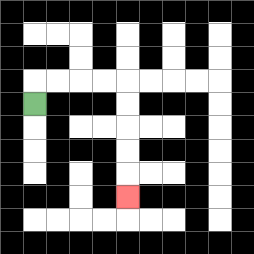{'start': '[1, 4]', 'end': '[5, 8]', 'path_directions': 'U,R,R,R,R,D,D,D,D,D', 'path_coordinates': '[[1, 4], [1, 3], [2, 3], [3, 3], [4, 3], [5, 3], [5, 4], [5, 5], [5, 6], [5, 7], [5, 8]]'}